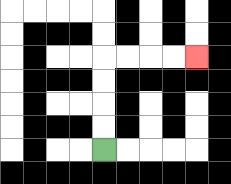{'start': '[4, 6]', 'end': '[8, 2]', 'path_directions': 'U,U,U,U,R,R,R,R', 'path_coordinates': '[[4, 6], [4, 5], [4, 4], [4, 3], [4, 2], [5, 2], [6, 2], [7, 2], [8, 2]]'}